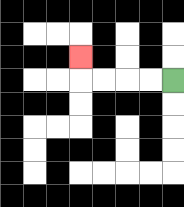{'start': '[7, 3]', 'end': '[3, 2]', 'path_directions': 'L,L,L,L,U', 'path_coordinates': '[[7, 3], [6, 3], [5, 3], [4, 3], [3, 3], [3, 2]]'}